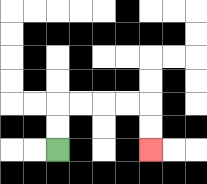{'start': '[2, 6]', 'end': '[6, 6]', 'path_directions': 'U,U,R,R,R,R,D,D', 'path_coordinates': '[[2, 6], [2, 5], [2, 4], [3, 4], [4, 4], [5, 4], [6, 4], [6, 5], [6, 6]]'}